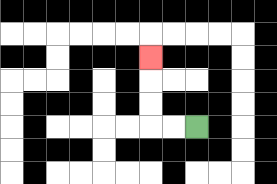{'start': '[8, 5]', 'end': '[6, 2]', 'path_directions': 'L,L,U,U,U', 'path_coordinates': '[[8, 5], [7, 5], [6, 5], [6, 4], [6, 3], [6, 2]]'}